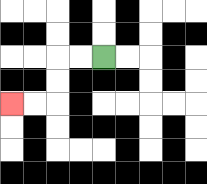{'start': '[4, 2]', 'end': '[0, 4]', 'path_directions': 'L,L,D,D,L,L', 'path_coordinates': '[[4, 2], [3, 2], [2, 2], [2, 3], [2, 4], [1, 4], [0, 4]]'}